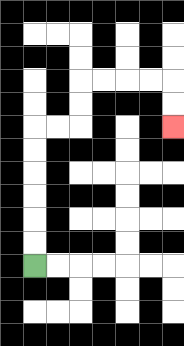{'start': '[1, 11]', 'end': '[7, 5]', 'path_directions': 'U,U,U,U,U,U,R,R,U,U,R,R,R,R,D,D', 'path_coordinates': '[[1, 11], [1, 10], [1, 9], [1, 8], [1, 7], [1, 6], [1, 5], [2, 5], [3, 5], [3, 4], [3, 3], [4, 3], [5, 3], [6, 3], [7, 3], [7, 4], [7, 5]]'}